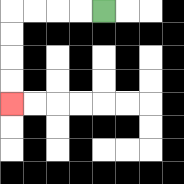{'start': '[4, 0]', 'end': '[0, 4]', 'path_directions': 'L,L,L,L,D,D,D,D', 'path_coordinates': '[[4, 0], [3, 0], [2, 0], [1, 0], [0, 0], [0, 1], [0, 2], [0, 3], [0, 4]]'}